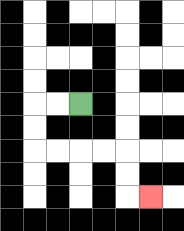{'start': '[3, 4]', 'end': '[6, 8]', 'path_directions': 'L,L,D,D,R,R,R,R,D,D,R', 'path_coordinates': '[[3, 4], [2, 4], [1, 4], [1, 5], [1, 6], [2, 6], [3, 6], [4, 6], [5, 6], [5, 7], [5, 8], [6, 8]]'}